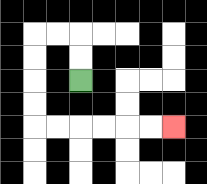{'start': '[3, 3]', 'end': '[7, 5]', 'path_directions': 'U,U,L,L,D,D,D,D,R,R,R,R,R,R', 'path_coordinates': '[[3, 3], [3, 2], [3, 1], [2, 1], [1, 1], [1, 2], [1, 3], [1, 4], [1, 5], [2, 5], [3, 5], [4, 5], [5, 5], [6, 5], [7, 5]]'}